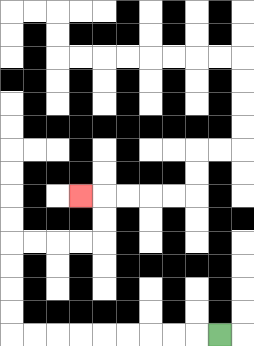{'start': '[9, 14]', 'end': '[3, 8]', 'path_directions': 'L,L,L,L,L,L,L,L,L,U,U,U,U,R,R,R,R,U,U,L', 'path_coordinates': '[[9, 14], [8, 14], [7, 14], [6, 14], [5, 14], [4, 14], [3, 14], [2, 14], [1, 14], [0, 14], [0, 13], [0, 12], [0, 11], [0, 10], [1, 10], [2, 10], [3, 10], [4, 10], [4, 9], [4, 8], [3, 8]]'}